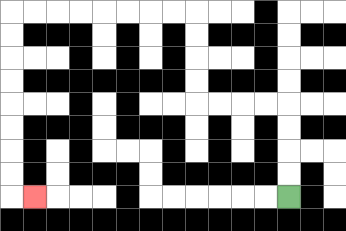{'start': '[12, 8]', 'end': '[1, 8]', 'path_directions': 'U,U,U,U,L,L,L,L,U,U,U,U,L,L,L,L,L,L,L,L,D,D,D,D,D,D,D,D,R', 'path_coordinates': '[[12, 8], [12, 7], [12, 6], [12, 5], [12, 4], [11, 4], [10, 4], [9, 4], [8, 4], [8, 3], [8, 2], [8, 1], [8, 0], [7, 0], [6, 0], [5, 0], [4, 0], [3, 0], [2, 0], [1, 0], [0, 0], [0, 1], [0, 2], [0, 3], [0, 4], [0, 5], [0, 6], [0, 7], [0, 8], [1, 8]]'}